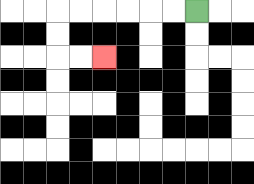{'start': '[8, 0]', 'end': '[4, 2]', 'path_directions': 'L,L,L,L,L,L,D,D,R,R', 'path_coordinates': '[[8, 0], [7, 0], [6, 0], [5, 0], [4, 0], [3, 0], [2, 0], [2, 1], [2, 2], [3, 2], [4, 2]]'}